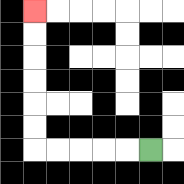{'start': '[6, 6]', 'end': '[1, 0]', 'path_directions': 'L,L,L,L,L,U,U,U,U,U,U', 'path_coordinates': '[[6, 6], [5, 6], [4, 6], [3, 6], [2, 6], [1, 6], [1, 5], [1, 4], [1, 3], [1, 2], [1, 1], [1, 0]]'}